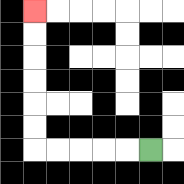{'start': '[6, 6]', 'end': '[1, 0]', 'path_directions': 'L,L,L,L,L,U,U,U,U,U,U', 'path_coordinates': '[[6, 6], [5, 6], [4, 6], [3, 6], [2, 6], [1, 6], [1, 5], [1, 4], [1, 3], [1, 2], [1, 1], [1, 0]]'}